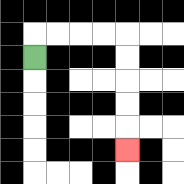{'start': '[1, 2]', 'end': '[5, 6]', 'path_directions': 'U,R,R,R,R,D,D,D,D,D', 'path_coordinates': '[[1, 2], [1, 1], [2, 1], [3, 1], [4, 1], [5, 1], [5, 2], [5, 3], [5, 4], [5, 5], [5, 6]]'}